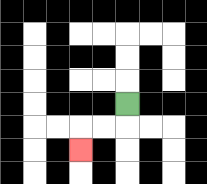{'start': '[5, 4]', 'end': '[3, 6]', 'path_directions': 'D,L,L,D', 'path_coordinates': '[[5, 4], [5, 5], [4, 5], [3, 5], [3, 6]]'}